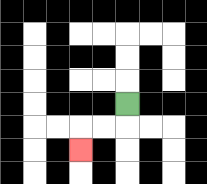{'start': '[5, 4]', 'end': '[3, 6]', 'path_directions': 'D,L,L,D', 'path_coordinates': '[[5, 4], [5, 5], [4, 5], [3, 5], [3, 6]]'}